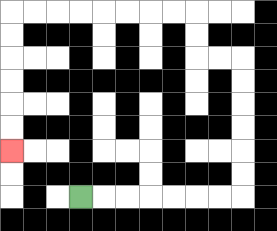{'start': '[3, 8]', 'end': '[0, 6]', 'path_directions': 'R,R,R,R,R,R,R,U,U,U,U,U,U,L,L,U,U,L,L,L,L,L,L,L,L,D,D,D,D,D,D', 'path_coordinates': '[[3, 8], [4, 8], [5, 8], [6, 8], [7, 8], [8, 8], [9, 8], [10, 8], [10, 7], [10, 6], [10, 5], [10, 4], [10, 3], [10, 2], [9, 2], [8, 2], [8, 1], [8, 0], [7, 0], [6, 0], [5, 0], [4, 0], [3, 0], [2, 0], [1, 0], [0, 0], [0, 1], [0, 2], [0, 3], [0, 4], [0, 5], [0, 6]]'}